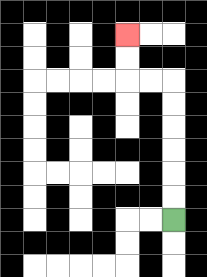{'start': '[7, 9]', 'end': '[5, 1]', 'path_directions': 'U,U,U,U,U,U,L,L,U,U', 'path_coordinates': '[[7, 9], [7, 8], [7, 7], [7, 6], [7, 5], [7, 4], [7, 3], [6, 3], [5, 3], [5, 2], [5, 1]]'}